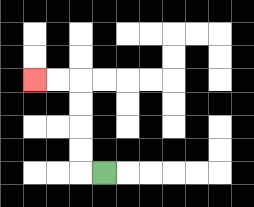{'start': '[4, 7]', 'end': '[1, 3]', 'path_directions': 'L,U,U,U,U,L,L', 'path_coordinates': '[[4, 7], [3, 7], [3, 6], [3, 5], [3, 4], [3, 3], [2, 3], [1, 3]]'}